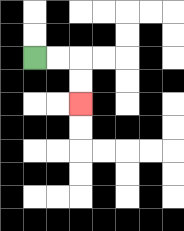{'start': '[1, 2]', 'end': '[3, 4]', 'path_directions': 'R,R,D,D', 'path_coordinates': '[[1, 2], [2, 2], [3, 2], [3, 3], [3, 4]]'}